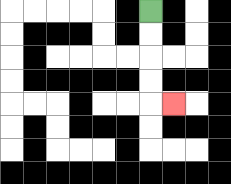{'start': '[6, 0]', 'end': '[7, 4]', 'path_directions': 'D,D,D,D,R', 'path_coordinates': '[[6, 0], [6, 1], [6, 2], [6, 3], [6, 4], [7, 4]]'}